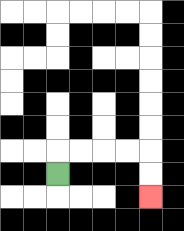{'start': '[2, 7]', 'end': '[6, 8]', 'path_directions': 'U,R,R,R,R,D,D', 'path_coordinates': '[[2, 7], [2, 6], [3, 6], [4, 6], [5, 6], [6, 6], [6, 7], [6, 8]]'}